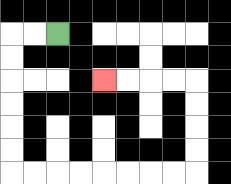{'start': '[2, 1]', 'end': '[4, 3]', 'path_directions': 'L,L,D,D,D,D,D,D,R,R,R,R,R,R,R,R,U,U,U,U,L,L,L,L', 'path_coordinates': '[[2, 1], [1, 1], [0, 1], [0, 2], [0, 3], [0, 4], [0, 5], [0, 6], [0, 7], [1, 7], [2, 7], [3, 7], [4, 7], [5, 7], [6, 7], [7, 7], [8, 7], [8, 6], [8, 5], [8, 4], [8, 3], [7, 3], [6, 3], [5, 3], [4, 3]]'}